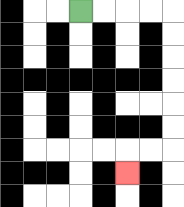{'start': '[3, 0]', 'end': '[5, 7]', 'path_directions': 'R,R,R,R,D,D,D,D,D,D,L,L,D', 'path_coordinates': '[[3, 0], [4, 0], [5, 0], [6, 0], [7, 0], [7, 1], [7, 2], [7, 3], [7, 4], [7, 5], [7, 6], [6, 6], [5, 6], [5, 7]]'}